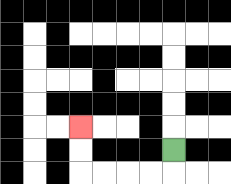{'start': '[7, 6]', 'end': '[3, 5]', 'path_directions': 'D,L,L,L,L,U,U', 'path_coordinates': '[[7, 6], [7, 7], [6, 7], [5, 7], [4, 7], [3, 7], [3, 6], [3, 5]]'}